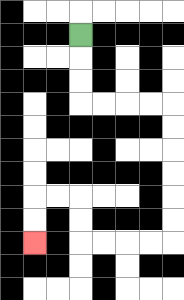{'start': '[3, 1]', 'end': '[1, 10]', 'path_directions': 'D,D,D,R,R,R,R,D,D,D,D,D,D,L,L,L,L,U,U,L,L,D,D', 'path_coordinates': '[[3, 1], [3, 2], [3, 3], [3, 4], [4, 4], [5, 4], [6, 4], [7, 4], [7, 5], [7, 6], [7, 7], [7, 8], [7, 9], [7, 10], [6, 10], [5, 10], [4, 10], [3, 10], [3, 9], [3, 8], [2, 8], [1, 8], [1, 9], [1, 10]]'}